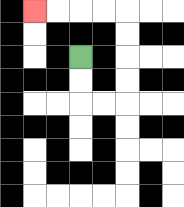{'start': '[3, 2]', 'end': '[1, 0]', 'path_directions': 'D,D,R,R,U,U,U,U,L,L,L,L', 'path_coordinates': '[[3, 2], [3, 3], [3, 4], [4, 4], [5, 4], [5, 3], [5, 2], [5, 1], [5, 0], [4, 0], [3, 0], [2, 0], [1, 0]]'}